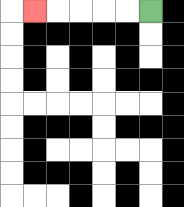{'start': '[6, 0]', 'end': '[1, 0]', 'path_directions': 'L,L,L,L,L', 'path_coordinates': '[[6, 0], [5, 0], [4, 0], [3, 0], [2, 0], [1, 0]]'}